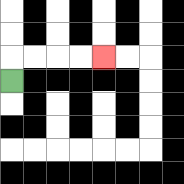{'start': '[0, 3]', 'end': '[4, 2]', 'path_directions': 'U,R,R,R,R', 'path_coordinates': '[[0, 3], [0, 2], [1, 2], [2, 2], [3, 2], [4, 2]]'}